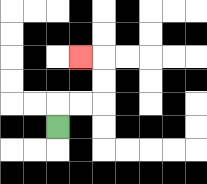{'start': '[2, 5]', 'end': '[3, 2]', 'path_directions': 'U,R,R,U,U,L', 'path_coordinates': '[[2, 5], [2, 4], [3, 4], [4, 4], [4, 3], [4, 2], [3, 2]]'}